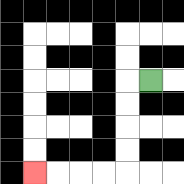{'start': '[6, 3]', 'end': '[1, 7]', 'path_directions': 'L,D,D,D,D,L,L,L,L', 'path_coordinates': '[[6, 3], [5, 3], [5, 4], [5, 5], [5, 6], [5, 7], [4, 7], [3, 7], [2, 7], [1, 7]]'}